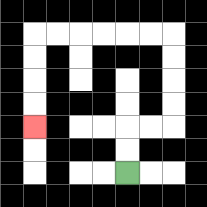{'start': '[5, 7]', 'end': '[1, 5]', 'path_directions': 'U,U,R,R,U,U,U,U,L,L,L,L,L,L,D,D,D,D', 'path_coordinates': '[[5, 7], [5, 6], [5, 5], [6, 5], [7, 5], [7, 4], [7, 3], [7, 2], [7, 1], [6, 1], [5, 1], [4, 1], [3, 1], [2, 1], [1, 1], [1, 2], [1, 3], [1, 4], [1, 5]]'}